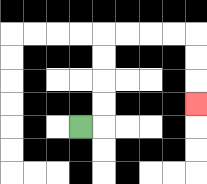{'start': '[3, 5]', 'end': '[8, 4]', 'path_directions': 'R,U,U,U,U,R,R,R,R,D,D,D', 'path_coordinates': '[[3, 5], [4, 5], [4, 4], [4, 3], [4, 2], [4, 1], [5, 1], [6, 1], [7, 1], [8, 1], [8, 2], [8, 3], [8, 4]]'}